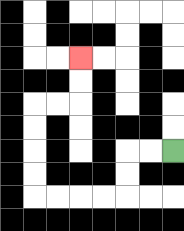{'start': '[7, 6]', 'end': '[3, 2]', 'path_directions': 'L,L,D,D,L,L,L,L,U,U,U,U,R,R,U,U', 'path_coordinates': '[[7, 6], [6, 6], [5, 6], [5, 7], [5, 8], [4, 8], [3, 8], [2, 8], [1, 8], [1, 7], [1, 6], [1, 5], [1, 4], [2, 4], [3, 4], [3, 3], [3, 2]]'}